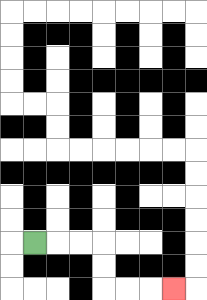{'start': '[1, 10]', 'end': '[7, 12]', 'path_directions': 'R,R,R,D,D,R,R,R', 'path_coordinates': '[[1, 10], [2, 10], [3, 10], [4, 10], [4, 11], [4, 12], [5, 12], [6, 12], [7, 12]]'}